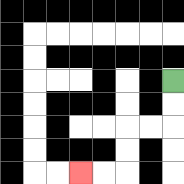{'start': '[7, 3]', 'end': '[3, 7]', 'path_directions': 'D,D,L,L,D,D,L,L', 'path_coordinates': '[[7, 3], [7, 4], [7, 5], [6, 5], [5, 5], [5, 6], [5, 7], [4, 7], [3, 7]]'}